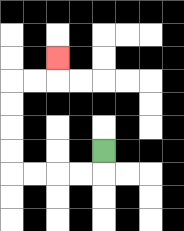{'start': '[4, 6]', 'end': '[2, 2]', 'path_directions': 'D,L,L,L,L,U,U,U,U,R,R,U', 'path_coordinates': '[[4, 6], [4, 7], [3, 7], [2, 7], [1, 7], [0, 7], [0, 6], [0, 5], [0, 4], [0, 3], [1, 3], [2, 3], [2, 2]]'}